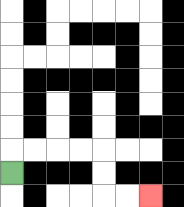{'start': '[0, 7]', 'end': '[6, 8]', 'path_directions': 'U,R,R,R,R,D,D,R,R', 'path_coordinates': '[[0, 7], [0, 6], [1, 6], [2, 6], [3, 6], [4, 6], [4, 7], [4, 8], [5, 8], [6, 8]]'}